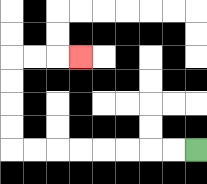{'start': '[8, 6]', 'end': '[3, 2]', 'path_directions': 'L,L,L,L,L,L,L,L,U,U,U,U,R,R,R', 'path_coordinates': '[[8, 6], [7, 6], [6, 6], [5, 6], [4, 6], [3, 6], [2, 6], [1, 6], [0, 6], [0, 5], [0, 4], [0, 3], [0, 2], [1, 2], [2, 2], [3, 2]]'}